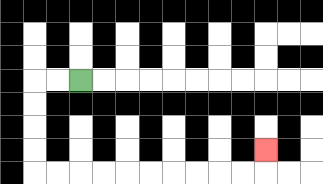{'start': '[3, 3]', 'end': '[11, 6]', 'path_directions': 'L,L,D,D,D,D,R,R,R,R,R,R,R,R,R,R,U', 'path_coordinates': '[[3, 3], [2, 3], [1, 3], [1, 4], [1, 5], [1, 6], [1, 7], [2, 7], [3, 7], [4, 7], [5, 7], [6, 7], [7, 7], [8, 7], [9, 7], [10, 7], [11, 7], [11, 6]]'}